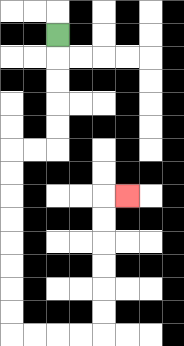{'start': '[2, 1]', 'end': '[5, 8]', 'path_directions': 'D,D,D,D,D,L,L,D,D,D,D,D,D,D,D,R,R,R,R,U,U,U,U,U,U,R', 'path_coordinates': '[[2, 1], [2, 2], [2, 3], [2, 4], [2, 5], [2, 6], [1, 6], [0, 6], [0, 7], [0, 8], [0, 9], [0, 10], [0, 11], [0, 12], [0, 13], [0, 14], [1, 14], [2, 14], [3, 14], [4, 14], [4, 13], [4, 12], [4, 11], [4, 10], [4, 9], [4, 8], [5, 8]]'}